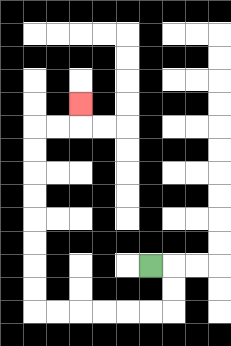{'start': '[6, 11]', 'end': '[3, 4]', 'path_directions': 'R,D,D,L,L,L,L,L,L,U,U,U,U,U,U,U,U,R,R,U', 'path_coordinates': '[[6, 11], [7, 11], [7, 12], [7, 13], [6, 13], [5, 13], [4, 13], [3, 13], [2, 13], [1, 13], [1, 12], [1, 11], [1, 10], [1, 9], [1, 8], [1, 7], [1, 6], [1, 5], [2, 5], [3, 5], [3, 4]]'}